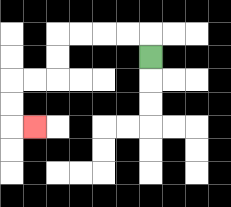{'start': '[6, 2]', 'end': '[1, 5]', 'path_directions': 'U,L,L,L,L,D,D,L,L,D,D,R', 'path_coordinates': '[[6, 2], [6, 1], [5, 1], [4, 1], [3, 1], [2, 1], [2, 2], [2, 3], [1, 3], [0, 3], [0, 4], [0, 5], [1, 5]]'}